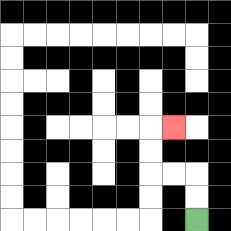{'start': '[8, 9]', 'end': '[7, 5]', 'path_directions': 'U,U,L,L,U,U,R', 'path_coordinates': '[[8, 9], [8, 8], [8, 7], [7, 7], [6, 7], [6, 6], [6, 5], [7, 5]]'}